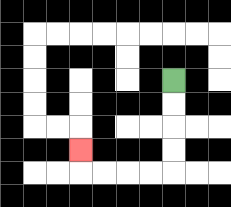{'start': '[7, 3]', 'end': '[3, 6]', 'path_directions': 'D,D,D,D,L,L,L,L,U', 'path_coordinates': '[[7, 3], [7, 4], [7, 5], [7, 6], [7, 7], [6, 7], [5, 7], [4, 7], [3, 7], [3, 6]]'}